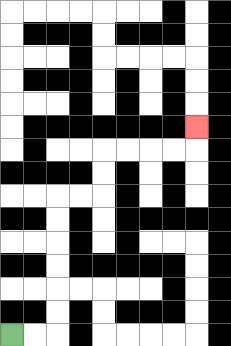{'start': '[0, 14]', 'end': '[8, 5]', 'path_directions': 'R,R,U,U,U,U,U,U,R,R,U,U,R,R,R,R,U', 'path_coordinates': '[[0, 14], [1, 14], [2, 14], [2, 13], [2, 12], [2, 11], [2, 10], [2, 9], [2, 8], [3, 8], [4, 8], [4, 7], [4, 6], [5, 6], [6, 6], [7, 6], [8, 6], [8, 5]]'}